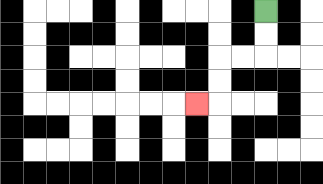{'start': '[11, 0]', 'end': '[8, 4]', 'path_directions': 'D,D,L,L,D,D,L', 'path_coordinates': '[[11, 0], [11, 1], [11, 2], [10, 2], [9, 2], [9, 3], [9, 4], [8, 4]]'}